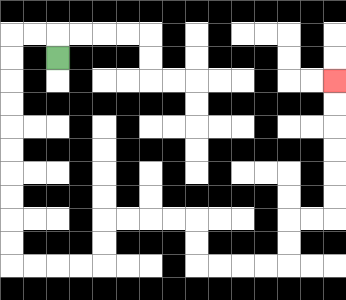{'start': '[2, 2]', 'end': '[14, 3]', 'path_directions': 'U,L,L,D,D,D,D,D,D,D,D,D,D,R,R,R,R,U,U,R,R,R,R,D,D,R,R,R,R,U,U,R,R,U,U,U,U,U,U', 'path_coordinates': '[[2, 2], [2, 1], [1, 1], [0, 1], [0, 2], [0, 3], [0, 4], [0, 5], [0, 6], [0, 7], [0, 8], [0, 9], [0, 10], [0, 11], [1, 11], [2, 11], [3, 11], [4, 11], [4, 10], [4, 9], [5, 9], [6, 9], [7, 9], [8, 9], [8, 10], [8, 11], [9, 11], [10, 11], [11, 11], [12, 11], [12, 10], [12, 9], [13, 9], [14, 9], [14, 8], [14, 7], [14, 6], [14, 5], [14, 4], [14, 3]]'}